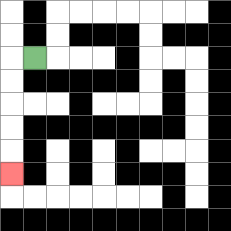{'start': '[1, 2]', 'end': '[0, 7]', 'path_directions': 'L,D,D,D,D,D', 'path_coordinates': '[[1, 2], [0, 2], [0, 3], [0, 4], [0, 5], [0, 6], [0, 7]]'}